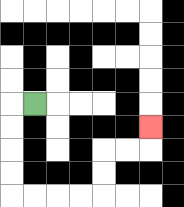{'start': '[1, 4]', 'end': '[6, 5]', 'path_directions': 'L,D,D,D,D,R,R,R,R,U,U,R,R,U', 'path_coordinates': '[[1, 4], [0, 4], [0, 5], [0, 6], [0, 7], [0, 8], [1, 8], [2, 8], [3, 8], [4, 8], [4, 7], [4, 6], [5, 6], [6, 6], [6, 5]]'}